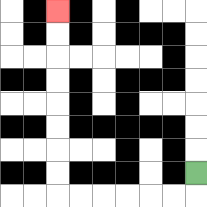{'start': '[8, 7]', 'end': '[2, 0]', 'path_directions': 'D,L,L,L,L,L,L,U,U,U,U,U,U,U,U', 'path_coordinates': '[[8, 7], [8, 8], [7, 8], [6, 8], [5, 8], [4, 8], [3, 8], [2, 8], [2, 7], [2, 6], [2, 5], [2, 4], [2, 3], [2, 2], [2, 1], [2, 0]]'}